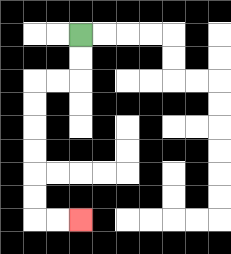{'start': '[3, 1]', 'end': '[3, 9]', 'path_directions': 'D,D,L,L,D,D,D,D,D,D,R,R', 'path_coordinates': '[[3, 1], [3, 2], [3, 3], [2, 3], [1, 3], [1, 4], [1, 5], [1, 6], [1, 7], [1, 8], [1, 9], [2, 9], [3, 9]]'}